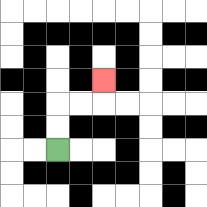{'start': '[2, 6]', 'end': '[4, 3]', 'path_directions': 'U,U,R,R,U', 'path_coordinates': '[[2, 6], [2, 5], [2, 4], [3, 4], [4, 4], [4, 3]]'}